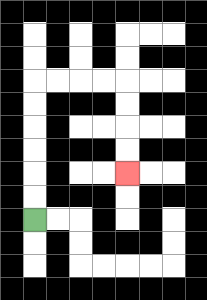{'start': '[1, 9]', 'end': '[5, 7]', 'path_directions': 'U,U,U,U,U,U,R,R,R,R,D,D,D,D', 'path_coordinates': '[[1, 9], [1, 8], [1, 7], [1, 6], [1, 5], [1, 4], [1, 3], [2, 3], [3, 3], [4, 3], [5, 3], [5, 4], [5, 5], [5, 6], [5, 7]]'}